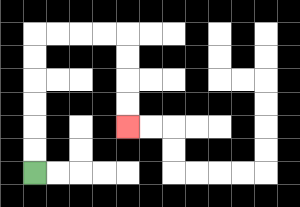{'start': '[1, 7]', 'end': '[5, 5]', 'path_directions': 'U,U,U,U,U,U,R,R,R,R,D,D,D,D', 'path_coordinates': '[[1, 7], [1, 6], [1, 5], [1, 4], [1, 3], [1, 2], [1, 1], [2, 1], [3, 1], [4, 1], [5, 1], [5, 2], [5, 3], [5, 4], [5, 5]]'}